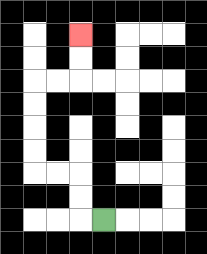{'start': '[4, 9]', 'end': '[3, 1]', 'path_directions': 'L,U,U,L,L,U,U,U,U,R,R,U,U', 'path_coordinates': '[[4, 9], [3, 9], [3, 8], [3, 7], [2, 7], [1, 7], [1, 6], [1, 5], [1, 4], [1, 3], [2, 3], [3, 3], [3, 2], [3, 1]]'}